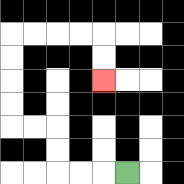{'start': '[5, 7]', 'end': '[4, 3]', 'path_directions': 'L,L,L,U,U,L,L,U,U,U,U,R,R,R,R,D,D', 'path_coordinates': '[[5, 7], [4, 7], [3, 7], [2, 7], [2, 6], [2, 5], [1, 5], [0, 5], [0, 4], [0, 3], [0, 2], [0, 1], [1, 1], [2, 1], [3, 1], [4, 1], [4, 2], [4, 3]]'}